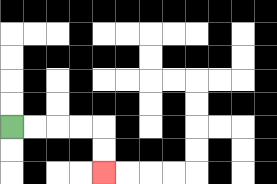{'start': '[0, 5]', 'end': '[4, 7]', 'path_directions': 'R,R,R,R,D,D', 'path_coordinates': '[[0, 5], [1, 5], [2, 5], [3, 5], [4, 5], [4, 6], [4, 7]]'}